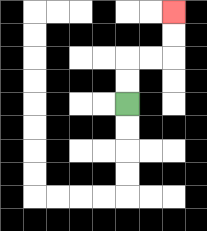{'start': '[5, 4]', 'end': '[7, 0]', 'path_directions': 'U,U,R,R,U,U', 'path_coordinates': '[[5, 4], [5, 3], [5, 2], [6, 2], [7, 2], [7, 1], [7, 0]]'}